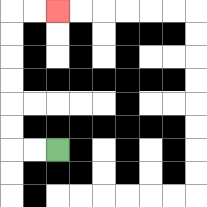{'start': '[2, 6]', 'end': '[2, 0]', 'path_directions': 'L,L,U,U,U,U,U,U,R,R', 'path_coordinates': '[[2, 6], [1, 6], [0, 6], [0, 5], [0, 4], [0, 3], [0, 2], [0, 1], [0, 0], [1, 0], [2, 0]]'}